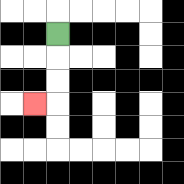{'start': '[2, 1]', 'end': '[1, 4]', 'path_directions': 'D,D,D,L', 'path_coordinates': '[[2, 1], [2, 2], [2, 3], [2, 4], [1, 4]]'}